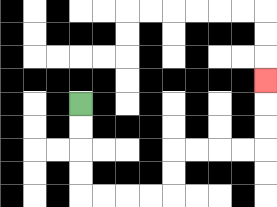{'start': '[3, 4]', 'end': '[11, 3]', 'path_directions': 'D,D,D,D,R,R,R,R,U,U,R,R,R,R,U,U,U', 'path_coordinates': '[[3, 4], [3, 5], [3, 6], [3, 7], [3, 8], [4, 8], [5, 8], [6, 8], [7, 8], [7, 7], [7, 6], [8, 6], [9, 6], [10, 6], [11, 6], [11, 5], [11, 4], [11, 3]]'}